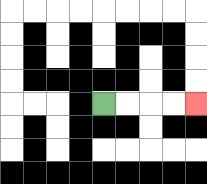{'start': '[4, 4]', 'end': '[8, 4]', 'path_directions': 'R,R,R,R', 'path_coordinates': '[[4, 4], [5, 4], [6, 4], [7, 4], [8, 4]]'}